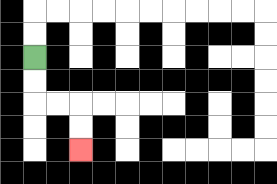{'start': '[1, 2]', 'end': '[3, 6]', 'path_directions': 'D,D,R,R,D,D', 'path_coordinates': '[[1, 2], [1, 3], [1, 4], [2, 4], [3, 4], [3, 5], [3, 6]]'}